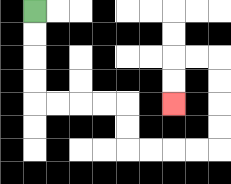{'start': '[1, 0]', 'end': '[7, 4]', 'path_directions': 'D,D,D,D,R,R,R,R,D,D,R,R,R,R,U,U,U,U,L,L,D,D', 'path_coordinates': '[[1, 0], [1, 1], [1, 2], [1, 3], [1, 4], [2, 4], [3, 4], [4, 4], [5, 4], [5, 5], [5, 6], [6, 6], [7, 6], [8, 6], [9, 6], [9, 5], [9, 4], [9, 3], [9, 2], [8, 2], [7, 2], [7, 3], [7, 4]]'}